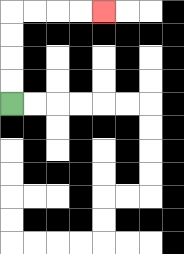{'start': '[0, 4]', 'end': '[4, 0]', 'path_directions': 'U,U,U,U,R,R,R,R', 'path_coordinates': '[[0, 4], [0, 3], [0, 2], [0, 1], [0, 0], [1, 0], [2, 0], [3, 0], [4, 0]]'}